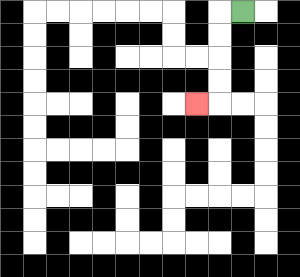{'start': '[10, 0]', 'end': '[8, 4]', 'path_directions': 'L,D,D,D,D,L', 'path_coordinates': '[[10, 0], [9, 0], [9, 1], [9, 2], [9, 3], [9, 4], [8, 4]]'}